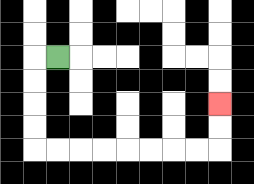{'start': '[2, 2]', 'end': '[9, 4]', 'path_directions': 'L,D,D,D,D,R,R,R,R,R,R,R,R,U,U', 'path_coordinates': '[[2, 2], [1, 2], [1, 3], [1, 4], [1, 5], [1, 6], [2, 6], [3, 6], [4, 6], [5, 6], [6, 6], [7, 6], [8, 6], [9, 6], [9, 5], [9, 4]]'}